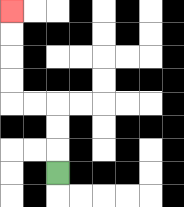{'start': '[2, 7]', 'end': '[0, 0]', 'path_directions': 'U,U,U,L,L,U,U,U,U', 'path_coordinates': '[[2, 7], [2, 6], [2, 5], [2, 4], [1, 4], [0, 4], [0, 3], [0, 2], [0, 1], [0, 0]]'}